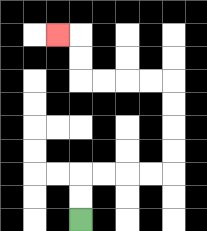{'start': '[3, 9]', 'end': '[2, 1]', 'path_directions': 'U,U,R,R,R,R,U,U,U,U,L,L,L,L,U,U,L', 'path_coordinates': '[[3, 9], [3, 8], [3, 7], [4, 7], [5, 7], [6, 7], [7, 7], [7, 6], [7, 5], [7, 4], [7, 3], [6, 3], [5, 3], [4, 3], [3, 3], [3, 2], [3, 1], [2, 1]]'}